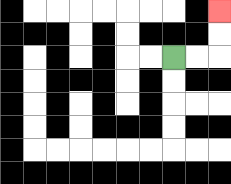{'start': '[7, 2]', 'end': '[9, 0]', 'path_directions': 'R,R,U,U', 'path_coordinates': '[[7, 2], [8, 2], [9, 2], [9, 1], [9, 0]]'}